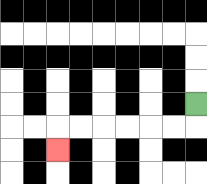{'start': '[8, 4]', 'end': '[2, 6]', 'path_directions': 'D,L,L,L,L,L,L,D', 'path_coordinates': '[[8, 4], [8, 5], [7, 5], [6, 5], [5, 5], [4, 5], [3, 5], [2, 5], [2, 6]]'}